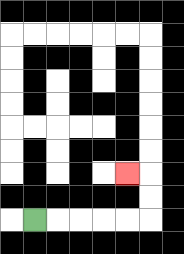{'start': '[1, 9]', 'end': '[5, 7]', 'path_directions': 'R,R,R,R,R,U,U,L', 'path_coordinates': '[[1, 9], [2, 9], [3, 9], [4, 9], [5, 9], [6, 9], [6, 8], [6, 7], [5, 7]]'}